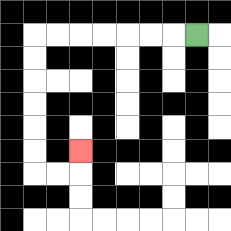{'start': '[8, 1]', 'end': '[3, 6]', 'path_directions': 'L,L,L,L,L,L,L,D,D,D,D,D,D,R,R,U', 'path_coordinates': '[[8, 1], [7, 1], [6, 1], [5, 1], [4, 1], [3, 1], [2, 1], [1, 1], [1, 2], [1, 3], [1, 4], [1, 5], [1, 6], [1, 7], [2, 7], [3, 7], [3, 6]]'}